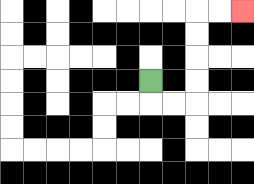{'start': '[6, 3]', 'end': '[10, 0]', 'path_directions': 'D,R,R,U,U,U,U,R,R', 'path_coordinates': '[[6, 3], [6, 4], [7, 4], [8, 4], [8, 3], [8, 2], [8, 1], [8, 0], [9, 0], [10, 0]]'}